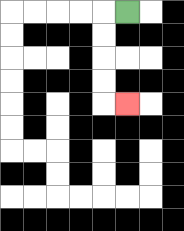{'start': '[5, 0]', 'end': '[5, 4]', 'path_directions': 'L,D,D,D,D,R', 'path_coordinates': '[[5, 0], [4, 0], [4, 1], [4, 2], [4, 3], [4, 4], [5, 4]]'}